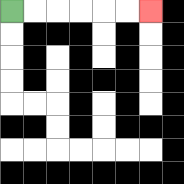{'start': '[0, 0]', 'end': '[6, 0]', 'path_directions': 'R,R,R,R,R,R', 'path_coordinates': '[[0, 0], [1, 0], [2, 0], [3, 0], [4, 0], [5, 0], [6, 0]]'}